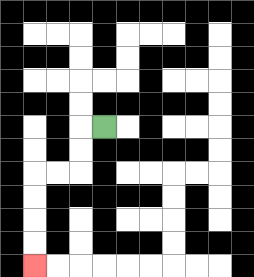{'start': '[4, 5]', 'end': '[1, 11]', 'path_directions': 'L,D,D,L,L,D,D,D,D', 'path_coordinates': '[[4, 5], [3, 5], [3, 6], [3, 7], [2, 7], [1, 7], [1, 8], [1, 9], [1, 10], [1, 11]]'}